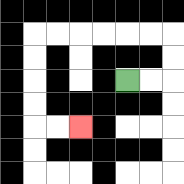{'start': '[5, 3]', 'end': '[3, 5]', 'path_directions': 'R,R,U,U,L,L,L,L,L,L,D,D,D,D,R,R', 'path_coordinates': '[[5, 3], [6, 3], [7, 3], [7, 2], [7, 1], [6, 1], [5, 1], [4, 1], [3, 1], [2, 1], [1, 1], [1, 2], [1, 3], [1, 4], [1, 5], [2, 5], [3, 5]]'}